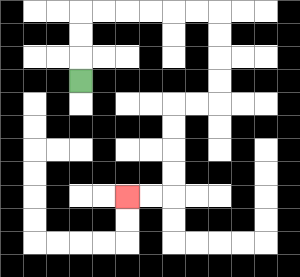{'start': '[3, 3]', 'end': '[5, 8]', 'path_directions': 'U,U,U,R,R,R,R,R,R,D,D,D,D,L,L,D,D,D,D,L,L', 'path_coordinates': '[[3, 3], [3, 2], [3, 1], [3, 0], [4, 0], [5, 0], [6, 0], [7, 0], [8, 0], [9, 0], [9, 1], [9, 2], [9, 3], [9, 4], [8, 4], [7, 4], [7, 5], [7, 6], [7, 7], [7, 8], [6, 8], [5, 8]]'}